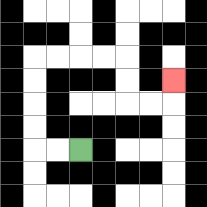{'start': '[3, 6]', 'end': '[7, 3]', 'path_directions': 'L,L,U,U,U,U,R,R,R,R,D,D,R,R,U', 'path_coordinates': '[[3, 6], [2, 6], [1, 6], [1, 5], [1, 4], [1, 3], [1, 2], [2, 2], [3, 2], [4, 2], [5, 2], [5, 3], [5, 4], [6, 4], [7, 4], [7, 3]]'}